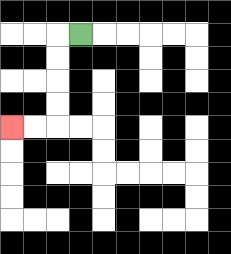{'start': '[3, 1]', 'end': '[0, 5]', 'path_directions': 'L,D,D,D,D,L,L', 'path_coordinates': '[[3, 1], [2, 1], [2, 2], [2, 3], [2, 4], [2, 5], [1, 5], [0, 5]]'}